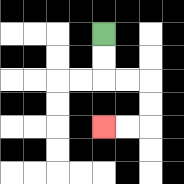{'start': '[4, 1]', 'end': '[4, 5]', 'path_directions': 'D,D,R,R,D,D,L,L', 'path_coordinates': '[[4, 1], [4, 2], [4, 3], [5, 3], [6, 3], [6, 4], [6, 5], [5, 5], [4, 5]]'}